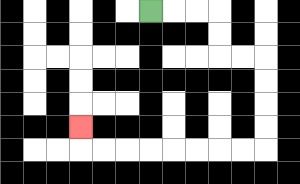{'start': '[6, 0]', 'end': '[3, 5]', 'path_directions': 'R,R,R,D,D,R,R,D,D,D,D,L,L,L,L,L,L,L,L,U', 'path_coordinates': '[[6, 0], [7, 0], [8, 0], [9, 0], [9, 1], [9, 2], [10, 2], [11, 2], [11, 3], [11, 4], [11, 5], [11, 6], [10, 6], [9, 6], [8, 6], [7, 6], [6, 6], [5, 6], [4, 6], [3, 6], [3, 5]]'}